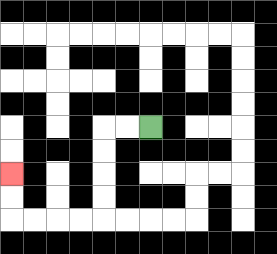{'start': '[6, 5]', 'end': '[0, 7]', 'path_directions': 'L,L,D,D,D,D,L,L,L,L,U,U', 'path_coordinates': '[[6, 5], [5, 5], [4, 5], [4, 6], [4, 7], [4, 8], [4, 9], [3, 9], [2, 9], [1, 9], [0, 9], [0, 8], [0, 7]]'}